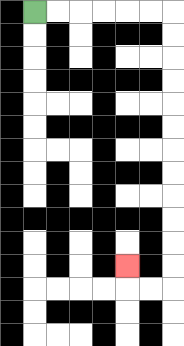{'start': '[1, 0]', 'end': '[5, 11]', 'path_directions': 'R,R,R,R,R,R,D,D,D,D,D,D,D,D,D,D,D,D,L,L,U', 'path_coordinates': '[[1, 0], [2, 0], [3, 0], [4, 0], [5, 0], [6, 0], [7, 0], [7, 1], [7, 2], [7, 3], [7, 4], [7, 5], [7, 6], [7, 7], [7, 8], [7, 9], [7, 10], [7, 11], [7, 12], [6, 12], [5, 12], [5, 11]]'}